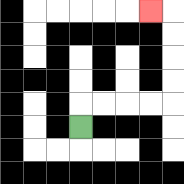{'start': '[3, 5]', 'end': '[6, 0]', 'path_directions': 'U,R,R,R,R,U,U,U,U,L', 'path_coordinates': '[[3, 5], [3, 4], [4, 4], [5, 4], [6, 4], [7, 4], [7, 3], [7, 2], [7, 1], [7, 0], [6, 0]]'}